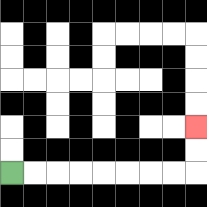{'start': '[0, 7]', 'end': '[8, 5]', 'path_directions': 'R,R,R,R,R,R,R,R,U,U', 'path_coordinates': '[[0, 7], [1, 7], [2, 7], [3, 7], [4, 7], [5, 7], [6, 7], [7, 7], [8, 7], [8, 6], [8, 5]]'}